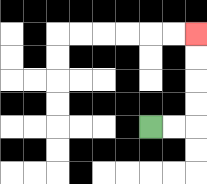{'start': '[6, 5]', 'end': '[8, 1]', 'path_directions': 'R,R,U,U,U,U', 'path_coordinates': '[[6, 5], [7, 5], [8, 5], [8, 4], [8, 3], [8, 2], [8, 1]]'}